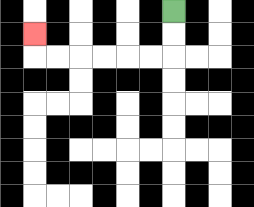{'start': '[7, 0]', 'end': '[1, 1]', 'path_directions': 'D,D,L,L,L,L,L,L,U', 'path_coordinates': '[[7, 0], [7, 1], [7, 2], [6, 2], [5, 2], [4, 2], [3, 2], [2, 2], [1, 2], [1, 1]]'}